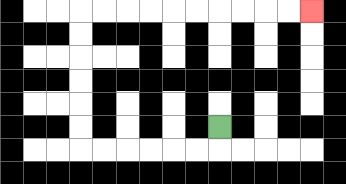{'start': '[9, 5]', 'end': '[13, 0]', 'path_directions': 'D,L,L,L,L,L,L,U,U,U,U,U,U,R,R,R,R,R,R,R,R,R,R', 'path_coordinates': '[[9, 5], [9, 6], [8, 6], [7, 6], [6, 6], [5, 6], [4, 6], [3, 6], [3, 5], [3, 4], [3, 3], [3, 2], [3, 1], [3, 0], [4, 0], [5, 0], [6, 0], [7, 0], [8, 0], [9, 0], [10, 0], [11, 0], [12, 0], [13, 0]]'}